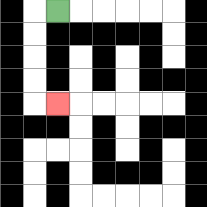{'start': '[2, 0]', 'end': '[2, 4]', 'path_directions': 'L,D,D,D,D,R', 'path_coordinates': '[[2, 0], [1, 0], [1, 1], [1, 2], [1, 3], [1, 4], [2, 4]]'}